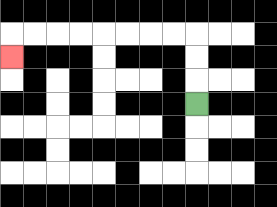{'start': '[8, 4]', 'end': '[0, 2]', 'path_directions': 'U,U,U,L,L,L,L,L,L,L,L,D', 'path_coordinates': '[[8, 4], [8, 3], [8, 2], [8, 1], [7, 1], [6, 1], [5, 1], [4, 1], [3, 1], [2, 1], [1, 1], [0, 1], [0, 2]]'}